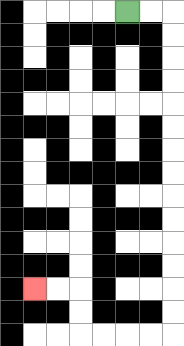{'start': '[5, 0]', 'end': '[1, 12]', 'path_directions': 'R,R,D,D,D,D,D,D,D,D,D,D,D,D,D,D,L,L,L,L,U,U,L,L', 'path_coordinates': '[[5, 0], [6, 0], [7, 0], [7, 1], [7, 2], [7, 3], [7, 4], [7, 5], [7, 6], [7, 7], [7, 8], [7, 9], [7, 10], [7, 11], [7, 12], [7, 13], [7, 14], [6, 14], [5, 14], [4, 14], [3, 14], [3, 13], [3, 12], [2, 12], [1, 12]]'}